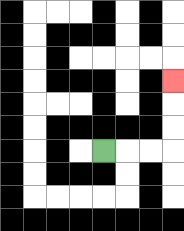{'start': '[4, 6]', 'end': '[7, 3]', 'path_directions': 'R,R,R,U,U,U', 'path_coordinates': '[[4, 6], [5, 6], [6, 6], [7, 6], [7, 5], [7, 4], [7, 3]]'}